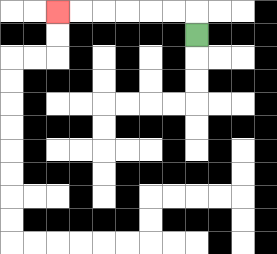{'start': '[8, 1]', 'end': '[2, 0]', 'path_directions': 'U,L,L,L,L,L,L', 'path_coordinates': '[[8, 1], [8, 0], [7, 0], [6, 0], [5, 0], [4, 0], [3, 0], [2, 0]]'}